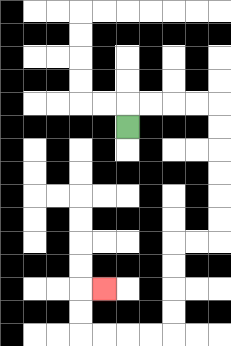{'start': '[5, 5]', 'end': '[4, 12]', 'path_directions': 'U,R,R,R,R,D,D,D,D,D,D,L,L,D,D,D,D,L,L,L,L,U,U,R', 'path_coordinates': '[[5, 5], [5, 4], [6, 4], [7, 4], [8, 4], [9, 4], [9, 5], [9, 6], [9, 7], [9, 8], [9, 9], [9, 10], [8, 10], [7, 10], [7, 11], [7, 12], [7, 13], [7, 14], [6, 14], [5, 14], [4, 14], [3, 14], [3, 13], [3, 12], [4, 12]]'}